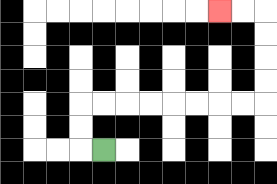{'start': '[4, 6]', 'end': '[9, 0]', 'path_directions': 'L,U,U,R,R,R,R,R,R,R,R,U,U,U,U,L,L', 'path_coordinates': '[[4, 6], [3, 6], [3, 5], [3, 4], [4, 4], [5, 4], [6, 4], [7, 4], [8, 4], [9, 4], [10, 4], [11, 4], [11, 3], [11, 2], [11, 1], [11, 0], [10, 0], [9, 0]]'}